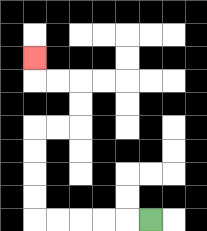{'start': '[6, 9]', 'end': '[1, 2]', 'path_directions': 'L,L,L,L,L,U,U,U,U,R,R,U,U,L,L,U', 'path_coordinates': '[[6, 9], [5, 9], [4, 9], [3, 9], [2, 9], [1, 9], [1, 8], [1, 7], [1, 6], [1, 5], [2, 5], [3, 5], [3, 4], [3, 3], [2, 3], [1, 3], [1, 2]]'}